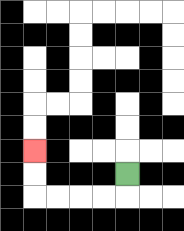{'start': '[5, 7]', 'end': '[1, 6]', 'path_directions': 'D,L,L,L,L,U,U', 'path_coordinates': '[[5, 7], [5, 8], [4, 8], [3, 8], [2, 8], [1, 8], [1, 7], [1, 6]]'}